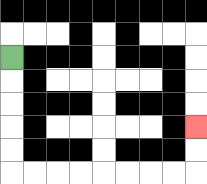{'start': '[0, 2]', 'end': '[8, 5]', 'path_directions': 'D,D,D,D,D,R,R,R,R,R,R,R,R,U,U', 'path_coordinates': '[[0, 2], [0, 3], [0, 4], [0, 5], [0, 6], [0, 7], [1, 7], [2, 7], [3, 7], [4, 7], [5, 7], [6, 7], [7, 7], [8, 7], [8, 6], [8, 5]]'}